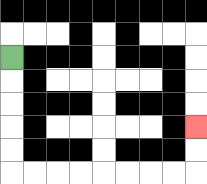{'start': '[0, 2]', 'end': '[8, 5]', 'path_directions': 'D,D,D,D,D,R,R,R,R,R,R,R,R,U,U', 'path_coordinates': '[[0, 2], [0, 3], [0, 4], [0, 5], [0, 6], [0, 7], [1, 7], [2, 7], [3, 7], [4, 7], [5, 7], [6, 7], [7, 7], [8, 7], [8, 6], [8, 5]]'}